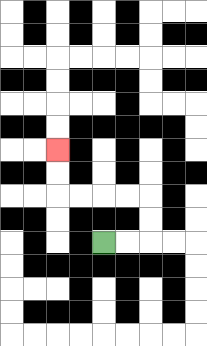{'start': '[4, 10]', 'end': '[2, 6]', 'path_directions': 'R,R,U,U,L,L,L,L,U,U', 'path_coordinates': '[[4, 10], [5, 10], [6, 10], [6, 9], [6, 8], [5, 8], [4, 8], [3, 8], [2, 8], [2, 7], [2, 6]]'}